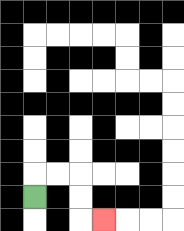{'start': '[1, 8]', 'end': '[4, 9]', 'path_directions': 'U,R,R,D,D,R', 'path_coordinates': '[[1, 8], [1, 7], [2, 7], [3, 7], [3, 8], [3, 9], [4, 9]]'}